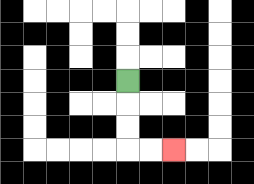{'start': '[5, 3]', 'end': '[7, 6]', 'path_directions': 'D,D,D,R,R', 'path_coordinates': '[[5, 3], [5, 4], [5, 5], [5, 6], [6, 6], [7, 6]]'}